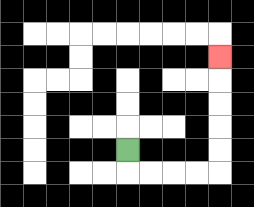{'start': '[5, 6]', 'end': '[9, 2]', 'path_directions': 'D,R,R,R,R,U,U,U,U,U', 'path_coordinates': '[[5, 6], [5, 7], [6, 7], [7, 7], [8, 7], [9, 7], [9, 6], [9, 5], [9, 4], [9, 3], [9, 2]]'}